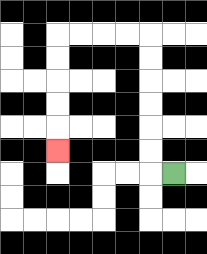{'start': '[7, 7]', 'end': '[2, 6]', 'path_directions': 'L,U,U,U,U,U,U,L,L,L,L,D,D,D,D,D', 'path_coordinates': '[[7, 7], [6, 7], [6, 6], [6, 5], [6, 4], [6, 3], [6, 2], [6, 1], [5, 1], [4, 1], [3, 1], [2, 1], [2, 2], [2, 3], [2, 4], [2, 5], [2, 6]]'}